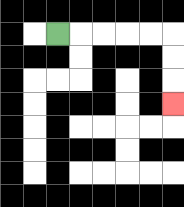{'start': '[2, 1]', 'end': '[7, 4]', 'path_directions': 'R,R,R,R,R,D,D,D', 'path_coordinates': '[[2, 1], [3, 1], [4, 1], [5, 1], [6, 1], [7, 1], [7, 2], [7, 3], [7, 4]]'}